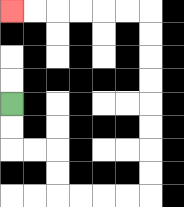{'start': '[0, 4]', 'end': '[0, 0]', 'path_directions': 'D,D,R,R,D,D,R,R,R,R,U,U,U,U,U,U,U,U,L,L,L,L,L,L', 'path_coordinates': '[[0, 4], [0, 5], [0, 6], [1, 6], [2, 6], [2, 7], [2, 8], [3, 8], [4, 8], [5, 8], [6, 8], [6, 7], [6, 6], [6, 5], [6, 4], [6, 3], [6, 2], [6, 1], [6, 0], [5, 0], [4, 0], [3, 0], [2, 0], [1, 0], [0, 0]]'}